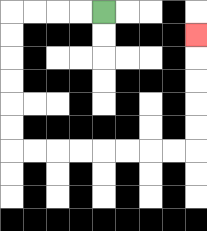{'start': '[4, 0]', 'end': '[8, 1]', 'path_directions': 'L,L,L,L,D,D,D,D,D,D,R,R,R,R,R,R,R,R,U,U,U,U,U', 'path_coordinates': '[[4, 0], [3, 0], [2, 0], [1, 0], [0, 0], [0, 1], [0, 2], [0, 3], [0, 4], [0, 5], [0, 6], [1, 6], [2, 6], [3, 6], [4, 6], [5, 6], [6, 6], [7, 6], [8, 6], [8, 5], [8, 4], [8, 3], [8, 2], [8, 1]]'}